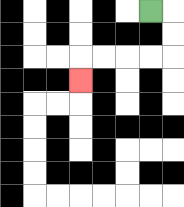{'start': '[6, 0]', 'end': '[3, 3]', 'path_directions': 'R,D,D,L,L,L,L,D', 'path_coordinates': '[[6, 0], [7, 0], [7, 1], [7, 2], [6, 2], [5, 2], [4, 2], [3, 2], [3, 3]]'}